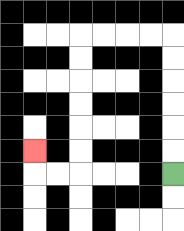{'start': '[7, 7]', 'end': '[1, 6]', 'path_directions': 'U,U,U,U,U,U,L,L,L,L,D,D,D,D,D,D,L,L,U', 'path_coordinates': '[[7, 7], [7, 6], [7, 5], [7, 4], [7, 3], [7, 2], [7, 1], [6, 1], [5, 1], [4, 1], [3, 1], [3, 2], [3, 3], [3, 4], [3, 5], [3, 6], [3, 7], [2, 7], [1, 7], [1, 6]]'}